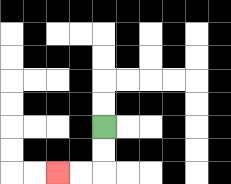{'start': '[4, 5]', 'end': '[2, 7]', 'path_directions': 'D,D,L,L', 'path_coordinates': '[[4, 5], [4, 6], [4, 7], [3, 7], [2, 7]]'}